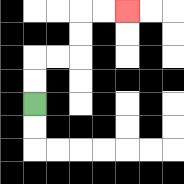{'start': '[1, 4]', 'end': '[5, 0]', 'path_directions': 'U,U,R,R,U,U,R,R', 'path_coordinates': '[[1, 4], [1, 3], [1, 2], [2, 2], [3, 2], [3, 1], [3, 0], [4, 0], [5, 0]]'}